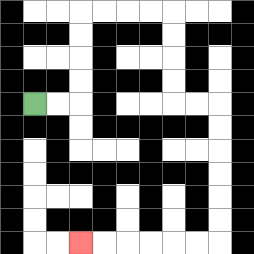{'start': '[1, 4]', 'end': '[3, 10]', 'path_directions': 'R,R,U,U,U,U,R,R,R,R,D,D,D,D,R,R,D,D,D,D,D,D,L,L,L,L,L,L', 'path_coordinates': '[[1, 4], [2, 4], [3, 4], [3, 3], [3, 2], [3, 1], [3, 0], [4, 0], [5, 0], [6, 0], [7, 0], [7, 1], [7, 2], [7, 3], [7, 4], [8, 4], [9, 4], [9, 5], [9, 6], [9, 7], [9, 8], [9, 9], [9, 10], [8, 10], [7, 10], [6, 10], [5, 10], [4, 10], [3, 10]]'}